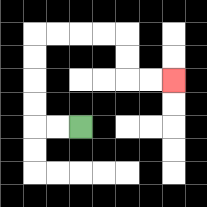{'start': '[3, 5]', 'end': '[7, 3]', 'path_directions': 'L,L,U,U,U,U,R,R,R,R,D,D,R,R', 'path_coordinates': '[[3, 5], [2, 5], [1, 5], [1, 4], [1, 3], [1, 2], [1, 1], [2, 1], [3, 1], [4, 1], [5, 1], [5, 2], [5, 3], [6, 3], [7, 3]]'}